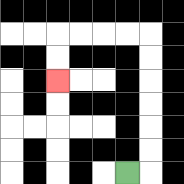{'start': '[5, 7]', 'end': '[2, 3]', 'path_directions': 'R,U,U,U,U,U,U,L,L,L,L,D,D', 'path_coordinates': '[[5, 7], [6, 7], [6, 6], [6, 5], [6, 4], [6, 3], [6, 2], [6, 1], [5, 1], [4, 1], [3, 1], [2, 1], [2, 2], [2, 3]]'}